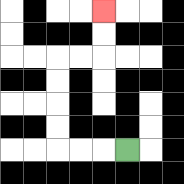{'start': '[5, 6]', 'end': '[4, 0]', 'path_directions': 'L,L,L,U,U,U,U,R,R,U,U', 'path_coordinates': '[[5, 6], [4, 6], [3, 6], [2, 6], [2, 5], [2, 4], [2, 3], [2, 2], [3, 2], [4, 2], [4, 1], [4, 0]]'}